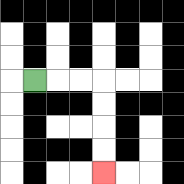{'start': '[1, 3]', 'end': '[4, 7]', 'path_directions': 'R,R,R,D,D,D,D', 'path_coordinates': '[[1, 3], [2, 3], [3, 3], [4, 3], [4, 4], [4, 5], [4, 6], [4, 7]]'}